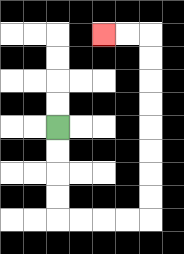{'start': '[2, 5]', 'end': '[4, 1]', 'path_directions': 'D,D,D,D,R,R,R,R,U,U,U,U,U,U,U,U,L,L', 'path_coordinates': '[[2, 5], [2, 6], [2, 7], [2, 8], [2, 9], [3, 9], [4, 9], [5, 9], [6, 9], [6, 8], [6, 7], [6, 6], [6, 5], [6, 4], [6, 3], [6, 2], [6, 1], [5, 1], [4, 1]]'}